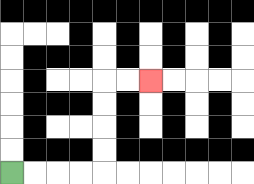{'start': '[0, 7]', 'end': '[6, 3]', 'path_directions': 'R,R,R,R,U,U,U,U,R,R', 'path_coordinates': '[[0, 7], [1, 7], [2, 7], [3, 7], [4, 7], [4, 6], [4, 5], [4, 4], [4, 3], [5, 3], [6, 3]]'}